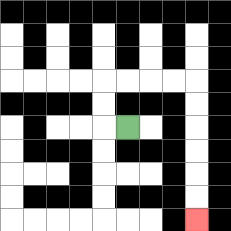{'start': '[5, 5]', 'end': '[8, 9]', 'path_directions': 'L,U,U,R,R,R,R,D,D,D,D,D,D', 'path_coordinates': '[[5, 5], [4, 5], [4, 4], [4, 3], [5, 3], [6, 3], [7, 3], [8, 3], [8, 4], [8, 5], [8, 6], [8, 7], [8, 8], [8, 9]]'}